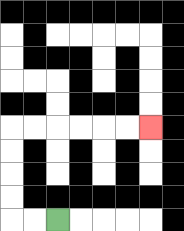{'start': '[2, 9]', 'end': '[6, 5]', 'path_directions': 'L,L,U,U,U,U,R,R,R,R,R,R', 'path_coordinates': '[[2, 9], [1, 9], [0, 9], [0, 8], [0, 7], [0, 6], [0, 5], [1, 5], [2, 5], [3, 5], [4, 5], [5, 5], [6, 5]]'}